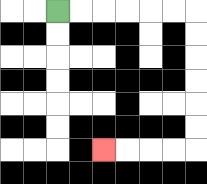{'start': '[2, 0]', 'end': '[4, 6]', 'path_directions': 'R,R,R,R,R,R,D,D,D,D,D,D,L,L,L,L', 'path_coordinates': '[[2, 0], [3, 0], [4, 0], [5, 0], [6, 0], [7, 0], [8, 0], [8, 1], [8, 2], [8, 3], [8, 4], [8, 5], [8, 6], [7, 6], [6, 6], [5, 6], [4, 6]]'}